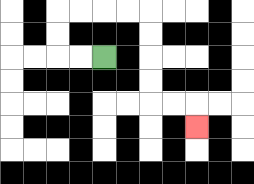{'start': '[4, 2]', 'end': '[8, 5]', 'path_directions': 'L,L,U,U,R,R,R,R,D,D,D,D,R,R,D', 'path_coordinates': '[[4, 2], [3, 2], [2, 2], [2, 1], [2, 0], [3, 0], [4, 0], [5, 0], [6, 0], [6, 1], [6, 2], [6, 3], [6, 4], [7, 4], [8, 4], [8, 5]]'}